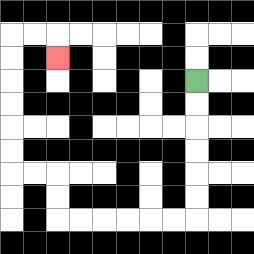{'start': '[8, 3]', 'end': '[2, 2]', 'path_directions': 'D,D,D,D,D,D,L,L,L,L,L,L,U,U,L,L,U,U,U,U,U,U,R,R,D', 'path_coordinates': '[[8, 3], [8, 4], [8, 5], [8, 6], [8, 7], [8, 8], [8, 9], [7, 9], [6, 9], [5, 9], [4, 9], [3, 9], [2, 9], [2, 8], [2, 7], [1, 7], [0, 7], [0, 6], [0, 5], [0, 4], [0, 3], [0, 2], [0, 1], [1, 1], [2, 1], [2, 2]]'}